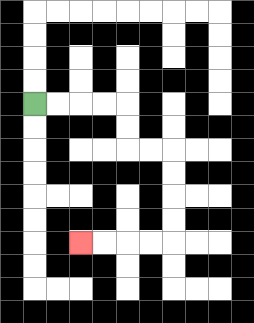{'start': '[1, 4]', 'end': '[3, 10]', 'path_directions': 'R,R,R,R,D,D,R,R,D,D,D,D,L,L,L,L', 'path_coordinates': '[[1, 4], [2, 4], [3, 4], [4, 4], [5, 4], [5, 5], [5, 6], [6, 6], [7, 6], [7, 7], [7, 8], [7, 9], [7, 10], [6, 10], [5, 10], [4, 10], [3, 10]]'}